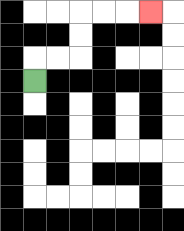{'start': '[1, 3]', 'end': '[6, 0]', 'path_directions': 'U,R,R,U,U,R,R,R', 'path_coordinates': '[[1, 3], [1, 2], [2, 2], [3, 2], [3, 1], [3, 0], [4, 0], [5, 0], [6, 0]]'}